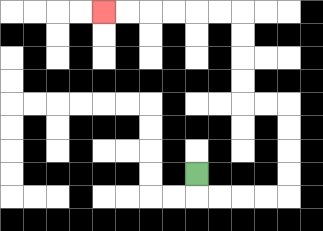{'start': '[8, 7]', 'end': '[4, 0]', 'path_directions': 'D,R,R,R,R,U,U,U,U,L,L,U,U,U,U,L,L,L,L,L,L', 'path_coordinates': '[[8, 7], [8, 8], [9, 8], [10, 8], [11, 8], [12, 8], [12, 7], [12, 6], [12, 5], [12, 4], [11, 4], [10, 4], [10, 3], [10, 2], [10, 1], [10, 0], [9, 0], [8, 0], [7, 0], [6, 0], [5, 0], [4, 0]]'}